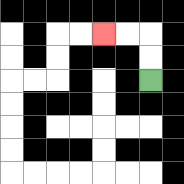{'start': '[6, 3]', 'end': '[4, 1]', 'path_directions': 'U,U,L,L', 'path_coordinates': '[[6, 3], [6, 2], [6, 1], [5, 1], [4, 1]]'}